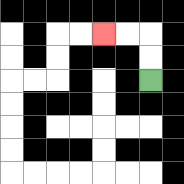{'start': '[6, 3]', 'end': '[4, 1]', 'path_directions': 'U,U,L,L', 'path_coordinates': '[[6, 3], [6, 2], [6, 1], [5, 1], [4, 1]]'}